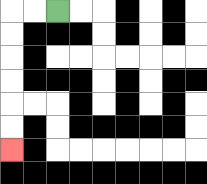{'start': '[2, 0]', 'end': '[0, 6]', 'path_directions': 'L,L,D,D,D,D,D,D', 'path_coordinates': '[[2, 0], [1, 0], [0, 0], [0, 1], [0, 2], [0, 3], [0, 4], [0, 5], [0, 6]]'}